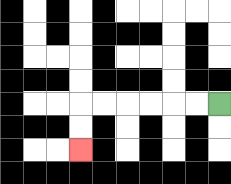{'start': '[9, 4]', 'end': '[3, 6]', 'path_directions': 'L,L,L,L,L,L,D,D', 'path_coordinates': '[[9, 4], [8, 4], [7, 4], [6, 4], [5, 4], [4, 4], [3, 4], [3, 5], [3, 6]]'}